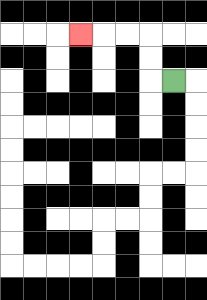{'start': '[7, 3]', 'end': '[3, 1]', 'path_directions': 'L,U,U,L,L,L', 'path_coordinates': '[[7, 3], [6, 3], [6, 2], [6, 1], [5, 1], [4, 1], [3, 1]]'}